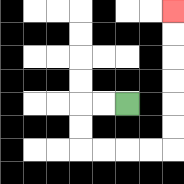{'start': '[5, 4]', 'end': '[7, 0]', 'path_directions': 'L,L,D,D,R,R,R,R,U,U,U,U,U,U', 'path_coordinates': '[[5, 4], [4, 4], [3, 4], [3, 5], [3, 6], [4, 6], [5, 6], [6, 6], [7, 6], [7, 5], [7, 4], [7, 3], [7, 2], [7, 1], [7, 0]]'}